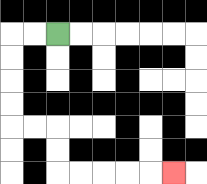{'start': '[2, 1]', 'end': '[7, 7]', 'path_directions': 'L,L,D,D,D,D,R,R,D,D,R,R,R,R,R', 'path_coordinates': '[[2, 1], [1, 1], [0, 1], [0, 2], [0, 3], [0, 4], [0, 5], [1, 5], [2, 5], [2, 6], [2, 7], [3, 7], [4, 7], [5, 7], [6, 7], [7, 7]]'}